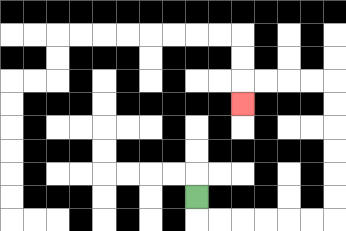{'start': '[8, 8]', 'end': '[10, 4]', 'path_directions': 'D,R,R,R,R,R,R,U,U,U,U,U,U,L,L,L,L,D', 'path_coordinates': '[[8, 8], [8, 9], [9, 9], [10, 9], [11, 9], [12, 9], [13, 9], [14, 9], [14, 8], [14, 7], [14, 6], [14, 5], [14, 4], [14, 3], [13, 3], [12, 3], [11, 3], [10, 3], [10, 4]]'}